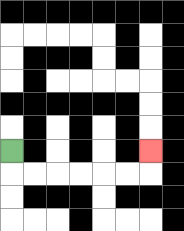{'start': '[0, 6]', 'end': '[6, 6]', 'path_directions': 'D,R,R,R,R,R,R,U', 'path_coordinates': '[[0, 6], [0, 7], [1, 7], [2, 7], [3, 7], [4, 7], [5, 7], [6, 7], [6, 6]]'}